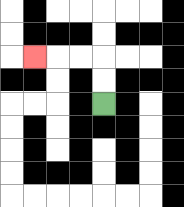{'start': '[4, 4]', 'end': '[1, 2]', 'path_directions': 'U,U,L,L,L', 'path_coordinates': '[[4, 4], [4, 3], [4, 2], [3, 2], [2, 2], [1, 2]]'}